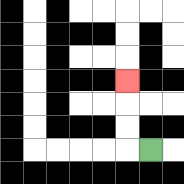{'start': '[6, 6]', 'end': '[5, 3]', 'path_directions': 'L,U,U,U', 'path_coordinates': '[[6, 6], [5, 6], [5, 5], [5, 4], [5, 3]]'}